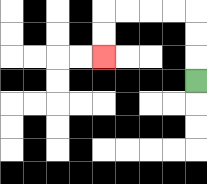{'start': '[8, 3]', 'end': '[4, 2]', 'path_directions': 'U,U,U,L,L,L,L,D,D', 'path_coordinates': '[[8, 3], [8, 2], [8, 1], [8, 0], [7, 0], [6, 0], [5, 0], [4, 0], [4, 1], [4, 2]]'}